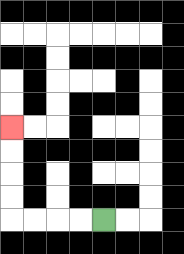{'start': '[4, 9]', 'end': '[0, 5]', 'path_directions': 'L,L,L,L,U,U,U,U', 'path_coordinates': '[[4, 9], [3, 9], [2, 9], [1, 9], [0, 9], [0, 8], [0, 7], [0, 6], [0, 5]]'}